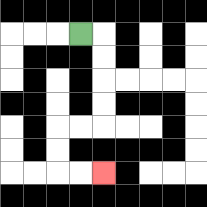{'start': '[3, 1]', 'end': '[4, 7]', 'path_directions': 'R,D,D,D,D,L,L,D,D,R,R', 'path_coordinates': '[[3, 1], [4, 1], [4, 2], [4, 3], [4, 4], [4, 5], [3, 5], [2, 5], [2, 6], [2, 7], [3, 7], [4, 7]]'}